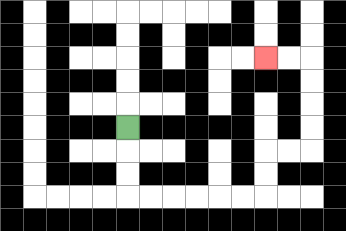{'start': '[5, 5]', 'end': '[11, 2]', 'path_directions': 'D,D,D,R,R,R,R,R,R,U,U,R,R,U,U,U,U,L,L', 'path_coordinates': '[[5, 5], [5, 6], [5, 7], [5, 8], [6, 8], [7, 8], [8, 8], [9, 8], [10, 8], [11, 8], [11, 7], [11, 6], [12, 6], [13, 6], [13, 5], [13, 4], [13, 3], [13, 2], [12, 2], [11, 2]]'}